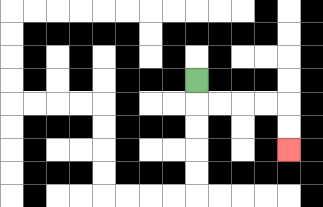{'start': '[8, 3]', 'end': '[12, 6]', 'path_directions': 'D,R,R,R,R,D,D', 'path_coordinates': '[[8, 3], [8, 4], [9, 4], [10, 4], [11, 4], [12, 4], [12, 5], [12, 6]]'}